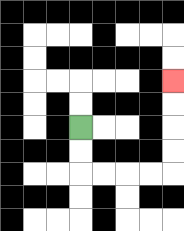{'start': '[3, 5]', 'end': '[7, 3]', 'path_directions': 'D,D,R,R,R,R,U,U,U,U', 'path_coordinates': '[[3, 5], [3, 6], [3, 7], [4, 7], [5, 7], [6, 7], [7, 7], [7, 6], [7, 5], [7, 4], [7, 3]]'}